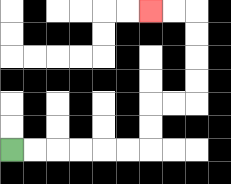{'start': '[0, 6]', 'end': '[6, 0]', 'path_directions': 'R,R,R,R,R,R,U,U,R,R,U,U,U,U,L,L', 'path_coordinates': '[[0, 6], [1, 6], [2, 6], [3, 6], [4, 6], [5, 6], [6, 6], [6, 5], [6, 4], [7, 4], [8, 4], [8, 3], [8, 2], [8, 1], [8, 0], [7, 0], [6, 0]]'}